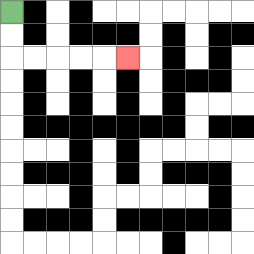{'start': '[0, 0]', 'end': '[5, 2]', 'path_directions': 'D,D,R,R,R,R,R', 'path_coordinates': '[[0, 0], [0, 1], [0, 2], [1, 2], [2, 2], [3, 2], [4, 2], [5, 2]]'}